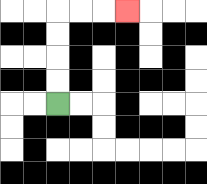{'start': '[2, 4]', 'end': '[5, 0]', 'path_directions': 'U,U,U,U,R,R,R', 'path_coordinates': '[[2, 4], [2, 3], [2, 2], [2, 1], [2, 0], [3, 0], [4, 0], [5, 0]]'}